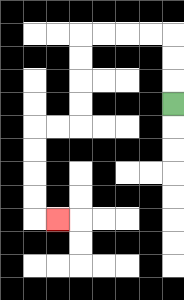{'start': '[7, 4]', 'end': '[2, 9]', 'path_directions': 'U,U,U,L,L,L,L,D,D,D,D,L,L,D,D,D,D,R', 'path_coordinates': '[[7, 4], [7, 3], [7, 2], [7, 1], [6, 1], [5, 1], [4, 1], [3, 1], [3, 2], [3, 3], [3, 4], [3, 5], [2, 5], [1, 5], [1, 6], [1, 7], [1, 8], [1, 9], [2, 9]]'}